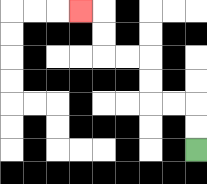{'start': '[8, 6]', 'end': '[3, 0]', 'path_directions': 'U,U,L,L,U,U,L,L,U,U,L', 'path_coordinates': '[[8, 6], [8, 5], [8, 4], [7, 4], [6, 4], [6, 3], [6, 2], [5, 2], [4, 2], [4, 1], [4, 0], [3, 0]]'}